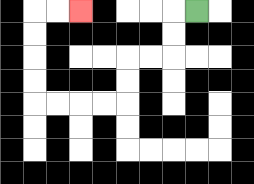{'start': '[8, 0]', 'end': '[3, 0]', 'path_directions': 'L,D,D,L,L,D,D,L,L,L,L,U,U,U,U,R,R', 'path_coordinates': '[[8, 0], [7, 0], [7, 1], [7, 2], [6, 2], [5, 2], [5, 3], [5, 4], [4, 4], [3, 4], [2, 4], [1, 4], [1, 3], [1, 2], [1, 1], [1, 0], [2, 0], [3, 0]]'}